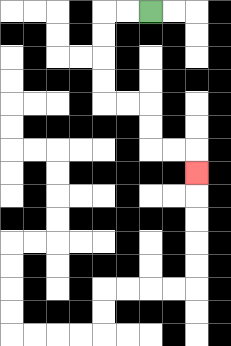{'start': '[6, 0]', 'end': '[8, 7]', 'path_directions': 'L,L,D,D,D,D,R,R,D,D,R,R,D', 'path_coordinates': '[[6, 0], [5, 0], [4, 0], [4, 1], [4, 2], [4, 3], [4, 4], [5, 4], [6, 4], [6, 5], [6, 6], [7, 6], [8, 6], [8, 7]]'}